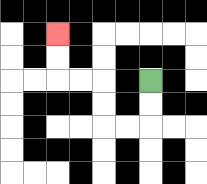{'start': '[6, 3]', 'end': '[2, 1]', 'path_directions': 'D,D,L,L,U,U,L,L,U,U', 'path_coordinates': '[[6, 3], [6, 4], [6, 5], [5, 5], [4, 5], [4, 4], [4, 3], [3, 3], [2, 3], [2, 2], [2, 1]]'}